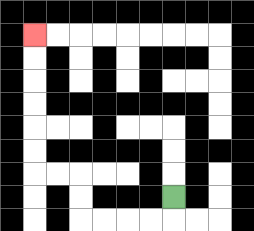{'start': '[7, 8]', 'end': '[1, 1]', 'path_directions': 'D,L,L,L,L,U,U,L,L,U,U,U,U,U,U', 'path_coordinates': '[[7, 8], [7, 9], [6, 9], [5, 9], [4, 9], [3, 9], [3, 8], [3, 7], [2, 7], [1, 7], [1, 6], [1, 5], [1, 4], [1, 3], [1, 2], [1, 1]]'}